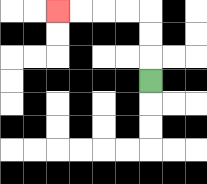{'start': '[6, 3]', 'end': '[2, 0]', 'path_directions': 'U,U,U,L,L,L,L', 'path_coordinates': '[[6, 3], [6, 2], [6, 1], [6, 0], [5, 0], [4, 0], [3, 0], [2, 0]]'}